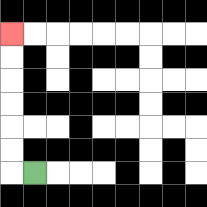{'start': '[1, 7]', 'end': '[0, 1]', 'path_directions': 'L,U,U,U,U,U,U', 'path_coordinates': '[[1, 7], [0, 7], [0, 6], [0, 5], [0, 4], [0, 3], [0, 2], [0, 1]]'}